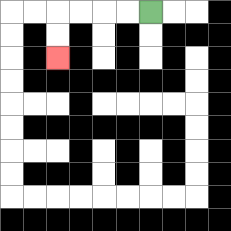{'start': '[6, 0]', 'end': '[2, 2]', 'path_directions': 'L,L,L,L,D,D', 'path_coordinates': '[[6, 0], [5, 0], [4, 0], [3, 0], [2, 0], [2, 1], [2, 2]]'}